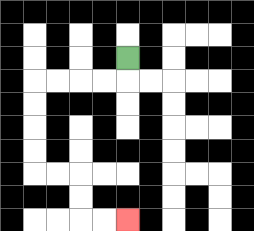{'start': '[5, 2]', 'end': '[5, 9]', 'path_directions': 'D,L,L,L,L,D,D,D,D,R,R,D,D,R,R', 'path_coordinates': '[[5, 2], [5, 3], [4, 3], [3, 3], [2, 3], [1, 3], [1, 4], [1, 5], [1, 6], [1, 7], [2, 7], [3, 7], [3, 8], [3, 9], [4, 9], [5, 9]]'}